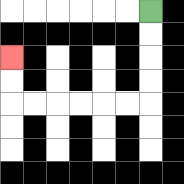{'start': '[6, 0]', 'end': '[0, 2]', 'path_directions': 'D,D,D,D,L,L,L,L,L,L,U,U', 'path_coordinates': '[[6, 0], [6, 1], [6, 2], [6, 3], [6, 4], [5, 4], [4, 4], [3, 4], [2, 4], [1, 4], [0, 4], [0, 3], [0, 2]]'}